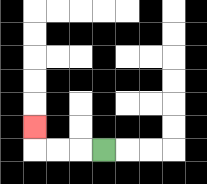{'start': '[4, 6]', 'end': '[1, 5]', 'path_directions': 'L,L,L,U', 'path_coordinates': '[[4, 6], [3, 6], [2, 6], [1, 6], [1, 5]]'}